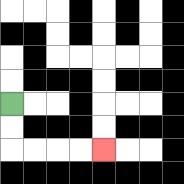{'start': '[0, 4]', 'end': '[4, 6]', 'path_directions': 'D,D,R,R,R,R', 'path_coordinates': '[[0, 4], [0, 5], [0, 6], [1, 6], [2, 6], [3, 6], [4, 6]]'}